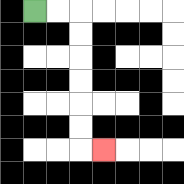{'start': '[1, 0]', 'end': '[4, 6]', 'path_directions': 'R,R,D,D,D,D,D,D,R', 'path_coordinates': '[[1, 0], [2, 0], [3, 0], [3, 1], [3, 2], [3, 3], [3, 4], [3, 5], [3, 6], [4, 6]]'}